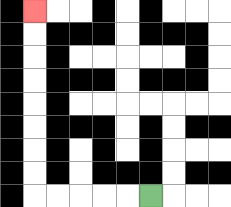{'start': '[6, 8]', 'end': '[1, 0]', 'path_directions': 'L,L,L,L,L,U,U,U,U,U,U,U,U', 'path_coordinates': '[[6, 8], [5, 8], [4, 8], [3, 8], [2, 8], [1, 8], [1, 7], [1, 6], [1, 5], [1, 4], [1, 3], [1, 2], [1, 1], [1, 0]]'}